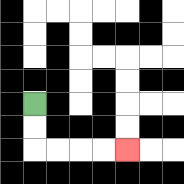{'start': '[1, 4]', 'end': '[5, 6]', 'path_directions': 'D,D,R,R,R,R', 'path_coordinates': '[[1, 4], [1, 5], [1, 6], [2, 6], [3, 6], [4, 6], [5, 6]]'}